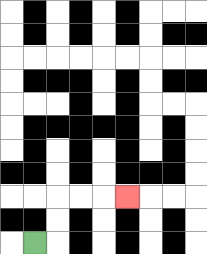{'start': '[1, 10]', 'end': '[5, 8]', 'path_directions': 'R,U,U,R,R,R', 'path_coordinates': '[[1, 10], [2, 10], [2, 9], [2, 8], [3, 8], [4, 8], [5, 8]]'}